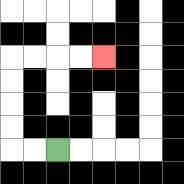{'start': '[2, 6]', 'end': '[4, 2]', 'path_directions': 'L,L,U,U,U,U,R,R,R,R', 'path_coordinates': '[[2, 6], [1, 6], [0, 6], [0, 5], [0, 4], [0, 3], [0, 2], [1, 2], [2, 2], [3, 2], [4, 2]]'}